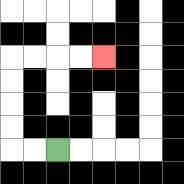{'start': '[2, 6]', 'end': '[4, 2]', 'path_directions': 'L,L,U,U,U,U,R,R,R,R', 'path_coordinates': '[[2, 6], [1, 6], [0, 6], [0, 5], [0, 4], [0, 3], [0, 2], [1, 2], [2, 2], [3, 2], [4, 2]]'}